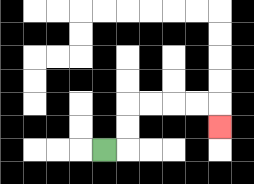{'start': '[4, 6]', 'end': '[9, 5]', 'path_directions': 'R,U,U,R,R,R,R,D', 'path_coordinates': '[[4, 6], [5, 6], [5, 5], [5, 4], [6, 4], [7, 4], [8, 4], [9, 4], [9, 5]]'}